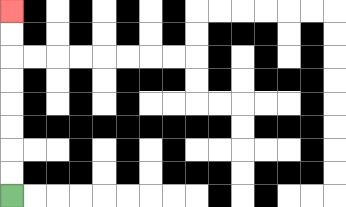{'start': '[0, 8]', 'end': '[0, 0]', 'path_directions': 'U,U,U,U,U,U,U,U', 'path_coordinates': '[[0, 8], [0, 7], [0, 6], [0, 5], [0, 4], [0, 3], [0, 2], [0, 1], [0, 0]]'}